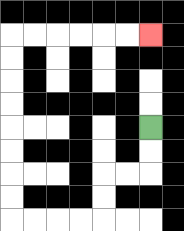{'start': '[6, 5]', 'end': '[6, 1]', 'path_directions': 'D,D,L,L,D,D,L,L,L,L,U,U,U,U,U,U,U,U,R,R,R,R,R,R', 'path_coordinates': '[[6, 5], [6, 6], [6, 7], [5, 7], [4, 7], [4, 8], [4, 9], [3, 9], [2, 9], [1, 9], [0, 9], [0, 8], [0, 7], [0, 6], [0, 5], [0, 4], [0, 3], [0, 2], [0, 1], [1, 1], [2, 1], [3, 1], [4, 1], [5, 1], [6, 1]]'}